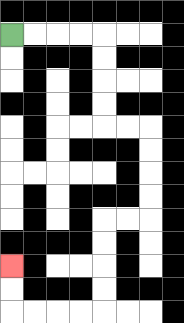{'start': '[0, 1]', 'end': '[0, 11]', 'path_directions': 'R,R,R,R,D,D,D,D,R,R,D,D,D,D,L,L,D,D,D,D,L,L,L,L,U,U', 'path_coordinates': '[[0, 1], [1, 1], [2, 1], [3, 1], [4, 1], [4, 2], [4, 3], [4, 4], [4, 5], [5, 5], [6, 5], [6, 6], [6, 7], [6, 8], [6, 9], [5, 9], [4, 9], [4, 10], [4, 11], [4, 12], [4, 13], [3, 13], [2, 13], [1, 13], [0, 13], [0, 12], [0, 11]]'}